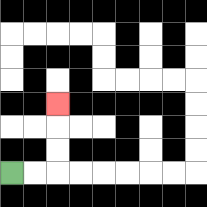{'start': '[0, 7]', 'end': '[2, 4]', 'path_directions': 'R,R,U,U,U', 'path_coordinates': '[[0, 7], [1, 7], [2, 7], [2, 6], [2, 5], [2, 4]]'}